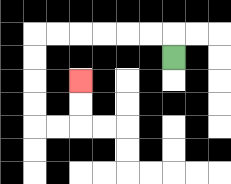{'start': '[7, 2]', 'end': '[3, 3]', 'path_directions': 'U,L,L,L,L,L,L,D,D,D,D,R,R,U,U', 'path_coordinates': '[[7, 2], [7, 1], [6, 1], [5, 1], [4, 1], [3, 1], [2, 1], [1, 1], [1, 2], [1, 3], [1, 4], [1, 5], [2, 5], [3, 5], [3, 4], [3, 3]]'}